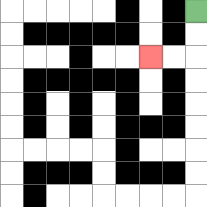{'start': '[8, 0]', 'end': '[6, 2]', 'path_directions': 'D,D,L,L', 'path_coordinates': '[[8, 0], [8, 1], [8, 2], [7, 2], [6, 2]]'}